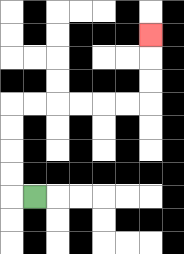{'start': '[1, 8]', 'end': '[6, 1]', 'path_directions': 'L,U,U,U,U,R,R,R,R,R,R,U,U,U', 'path_coordinates': '[[1, 8], [0, 8], [0, 7], [0, 6], [0, 5], [0, 4], [1, 4], [2, 4], [3, 4], [4, 4], [5, 4], [6, 4], [6, 3], [6, 2], [6, 1]]'}